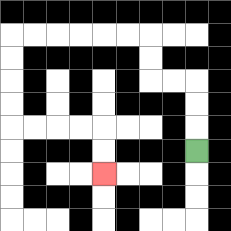{'start': '[8, 6]', 'end': '[4, 7]', 'path_directions': 'U,U,U,L,L,U,U,L,L,L,L,L,L,D,D,D,D,R,R,R,R,D,D', 'path_coordinates': '[[8, 6], [8, 5], [8, 4], [8, 3], [7, 3], [6, 3], [6, 2], [6, 1], [5, 1], [4, 1], [3, 1], [2, 1], [1, 1], [0, 1], [0, 2], [0, 3], [0, 4], [0, 5], [1, 5], [2, 5], [3, 5], [4, 5], [4, 6], [4, 7]]'}